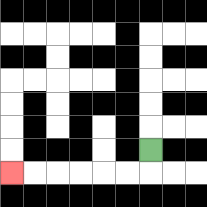{'start': '[6, 6]', 'end': '[0, 7]', 'path_directions': 'D,L,L,L,L,L,L', 'path_coordinates': '[[6, 6], [6, 7], [5, 7], [4, 7], [3, 7], [2, 7], [1, 7], [0, 7]]'}